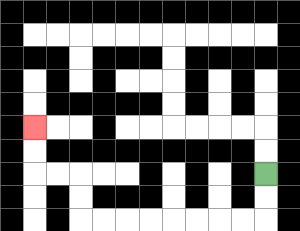{'start': '[11, 7]', 'end': '[1, 5]', 'path_directions': 'D,D,L,L,L,L,L,L,L,L,U,U,L,L,U,U', 'path_coordinates': '[[11, 7], [11, 8], [11, 9], [10, 9], [9, 9], [8, 9], [7, 9], [6, 9], [5, 9], [4, 9], [3, 9], [3, 8], [3, 7], [2, 7], [1, 7], [1, 6], [1, 5]]'}